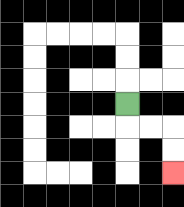{'start': '[5, 4]', 'end': '[7, 7]', 'path_directions': 'D,R,R,D,D', 'path_coordinates': '[[5, 4], [5, 5], [6, 5], [7, 5], [7, 6], [7, 7]]'}